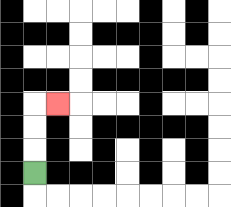{'start': '[1, 7]', 'end': '[2, 4]', 'path_directions': 'U,U,U,R', 'path_coordinates': '[[1, 7], [1, 6], [1, 5], [1, 4], [2, 4]]'}